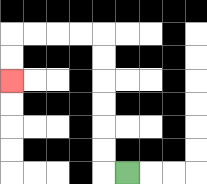{'start': '[5, 7]', 'end': '[0, 3]', 'path_directions': 'L,U,U,U,U,U,U,L,L,L,L,D,D', 'path_coordinates': '[[5, 7], [4, 7], [4, 6], [4, 5], [4, 4], [4, 3], [4, 2], [4, 1], [3, 1], [2, 1], [1, 1], [0, 1], [0, 2], [0, 3]]'}